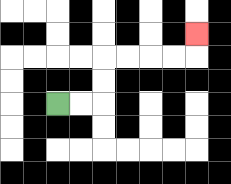{'start': '[2, 4]', 'end': '[8, 1]', 'path_directions': 'R,R,U,U,R,R,R,R,U', 'path_coordinates': '[[2, 4], [3, 4], [4, 4], [4, 3], [4, 2], [5, 2], [6, 2], [7, 2], [8, 2], [8, 1]]'}